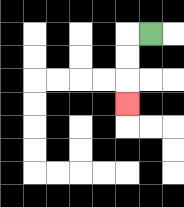{'start': '[6, 1]', 'end': '[5, 4]', 'path_directions': 'L,D,D,D', 'path_coordinates': '[[6, 1], [5, 1], [5, 2], [5, 3], [5, 4]]'}